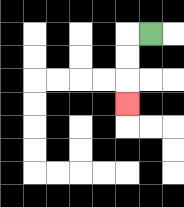{'start': '[6, 1]', 'end': '[5, 4]', 'path_directions': 'L,D,D,D', 'path_coordinates': '[[6, 1], [5, 1], [5, 2], [5, 3], [5, 4]]'}